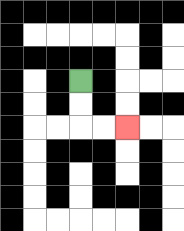{'start': '[3, 3]', 'end': '[5, 5]', 'path_directions': 'D,D,R,R', 'path_coordinates': '[[3, 3], [3, 4], [3, 5], [4, 5], [5, 5]]'}